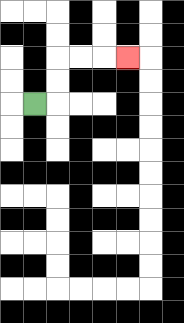{'start': '[1, 4]', 'end': '[5, 2]', 'path_directions': 'R,U,U,R,R,R', 'path_coordinates': '[[1, 4], [2, 4], [2, 3], [2, 2], [3, 2], [4, 2], [5, 2]]'}